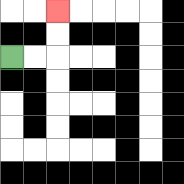{'start': '[0, 2]', 'end': '[2, 0]', 'path_directions': 'R,R,U,U', 'path_coordinates': '[[0, 2], [1, 2], [2, 2], [2, 1], [2, 0]]'}